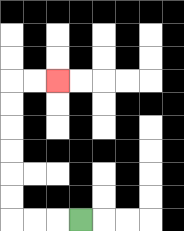{'start': '[3, 9]', 'end': '[2, 3]', 'path_directions': 'L,L,L,U,U,U,U,U,U,R,R', 'path_coordinates': '[[3, 9], [2, 9], [1, 9], [0, 9], [0, 8], [0, 7], [0, 6], [0, 5], [0, 4], [0, 3], [1, 3], [2, 3]]'}